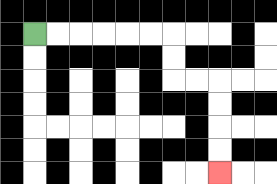{'start': '[1, 1]', 'end': '[9, 7]', 'path_directions': 'R,R,R,R,R,R,D,D,R,R,D,D,D,D', 'path_coordinates': '[[1, 1], [2, 1], [3, 1], [4, 1], [5, 1], [6, 1], [7, 1], [7, 2], [7, 3], [8, 3], [9, 3], [9, 4], [9, 5], [9, 6], [9, 7]]'}